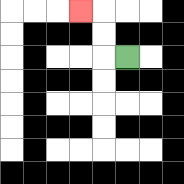{'start': '[5, 2]', 'end': '[3, 0]', 'path_directions': 'L,U,U,L', 'path_coordinates': '[[5, 2], [4, 2], [4, 1], [4, 0], [3, 0]]'}